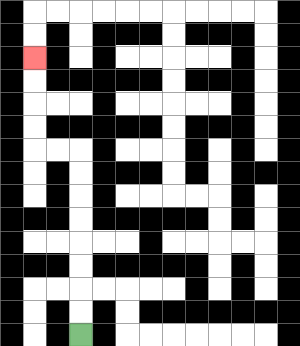{'start': '[3, 14]', 'end': '[1, 2]', 'path_directions': 'U,U,U,U,U,U,U,U,L,L,U,U,U,U', 'path_coordinates': '[[3, 14], [3, 13], [3, 12], [3, 11], [3, 10], [3, 9], [3, 8], [3, 7], [3, 6], [2, 6], [1, 6], [1, 5], [1, 4], [1, 3], [1, 2]]'}